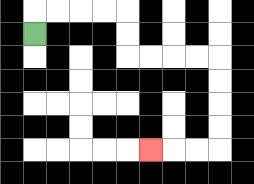{'start': '[1, 1]', 'end': '[6, 6]', 'path_directions': 'U,R,R,R,R,D,D,R,R,R,R,D,D,D,D,L,L,L', 'path_coordinates': '[[1, 1], [1, 0], [2, 0], [3, 0], [4, 0], [5, 0], [5, 1], [5, 2], [6, 2], [7, 2], [8, 2], [9, 2], [9, 3], [9, 4], [9, 5], [9, 6], [8, 6], [7, 6], [6, 6]]'}